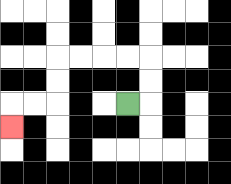{'start': '[5, 4]', 'end': '[0, 5]', 'path_directions': 'R,U,U,L,L,L,L,D,D,L,L,D', 'path_coordinates': '[[5, 4], [6, 4], [6, 3], [6, 2], [5, 2], [4, 2], [3, 2], [2, 2], [2, 3], [2, 4], [1, 4], [0, 4], [0, 5]]'}